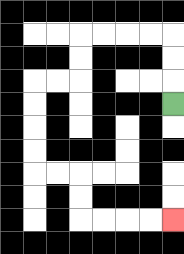{'start': '[7, 4]', 'end': '[7, 9]', 'path_directions': 'U,U,U,L,L,L,L,D,D,L,L,D,D,D,D,R,R,D,D,R,R,R,R', 'path_coordinates': '[[7, 4], [7, 3], [7, 2], [7, 1], [6, 1], [5, 1], [4, 1], [3, 1], [3, 2], [3, 3], [2, 3], [1, 3], [1, 4], [1, 5], [1, 6], [1, 7], [2, 7], [3, 7], [3, 8], [3, 9], [4, 9], [5, 9], [6, 9], [7, 9]]'}